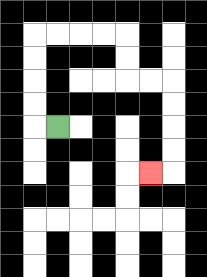{'start': '[2, 5]', 'end': '[6, 7]', 'path_directions': 'L,U,U,U,U,R,R,R,R,D,D,R,R,D,D,D,D,L', 'path_coordinates': '[[2, 5], [1, 5], [1, 4], [1, 3], [1, 2], [1, 1], [2, 1], [3, 1], [4, 1], [5, 1], [5, 2], [5, 3], [6, 3], [7, 3], [7, 4], [7, 5], [7, 6], [7, 7], [6, 7]]'}